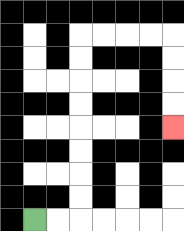{'start': '[1, 9]', 'end': '[7, 5]', 'path_directions': 'R,R,U,U,U,U,U,U,U,U,R,R,R,R,D,D,D,D', 'path_coordinates': '[[1, 9], [2, 9], [3, 9], [3, 8], [3, 7], [3, 6], [3, 5], [3, 4], [3, 3], [3, 2], [3, 1], [4, 1], [5, 1], [6, 1], [7, 1], [7, 2], [7, 3], [7, 4], [7, 5]]'}